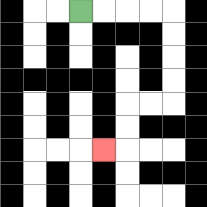{'start': '[3, 0]', 'end': '[4, 6]', 'path_directions': 'R,R,R,R,D,D,D,D,L,L,D,D,L', 'path_coordinates': '[[3, 0], [4, 0], [5, 0], [6, 0], [7, 0], [7, 1], [7, 2], [7, 3], [7, 4], [6, 4], [5, 4], [5, 5], [5, 6], [4, 6]]'}